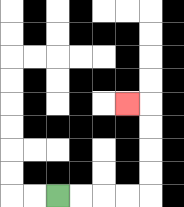{'start': '[2, 8]', 'end': '[5, 4]', 'path_directions': 'R,R,R,R,U,U,U,U,L', 'path_coordinates': '[[2, 8], [3, 8], [4, 8], [5, 8], [6, 8], [6, 7], [6, 6], [6, 5], [6, 4], [5, 4]]'}